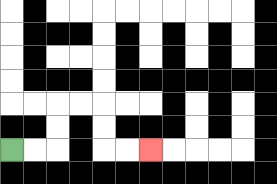{'start': '[0, 6]', 'end': '[6, 6]', 'path_directions': 'R,R,U,U,R,R,D,D,R,R', 'path_coordinates': '[[0, 6], [1, 6], [2, 6], [2, 5], [2, 4], [3, 4], [4, 4], [4, 5], [4, 6], [5, 6], [6, 6]]'}